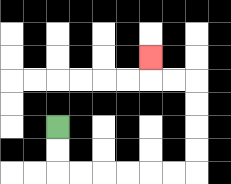{'start': '[2, 5]', 'end': '[6, 2]', 'path_directions': 'D,D,R,R,R,R,R,R,U,U,U,U,L,L,U', 'path_coordinates': '[[2, 5], [2, 6], [2, 7], [3, 7], [4, 7], [5, 7], [6, 7], [7, 7], [8, 7], [8, 6], [8, 5], [8, 4], [8, 3], [7, 3], [6, 3], [6, 2]]'}